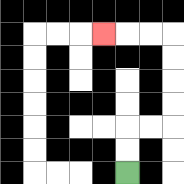{'start': '[5, 7]', 'end': '[4, 1]', 'path_directions': 'U,U,R,R,U,U,U,U,L,L,L', 'path_coordinates': '[[5, 7], [5, 6], [5, 5], [6, 5], [7, 5], [7, 4], [7, 3], [7, 2], [7, 1], [6, 1], [5, 1], [4, 1]]'}